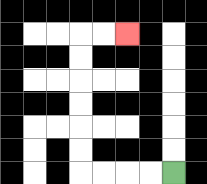{'start': '[7, 7]', 'end': '[5, 1]', 'path_directions': 'L,L,L,L,U,U,U,U,U,U,R,R', 'path_coordinates': '[[7, 7], [6, 7], [5, 7], [4, 7], [3, 7], [3, 6], [3, 5], [3, 4], [3, 3], [3, 2], [3, 1], [4, 1], [5, 1]]'}